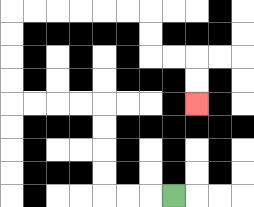{'start': '[7, 8]', 'end': '[8, 4]', 'path_directions': 'L,L,L,U,U,U,U,L,L,L,L,U,U,U,U,R,R,R,R,R,R,D,D,R,R,D,D', 'path_coordinates': '[[7, 8], [6, 8], [5, 8], [4, 8], [4, 7], [4, 6], [4, 5], [4, 4], [3, 4], [2, 4], [1, 4], [0, 4], [0, 3], [0, 2], [0, 1], [0, 0], [1, 0], [2, 0], [3, 0], [4, 0], [5, 0], [6, 0], [6, 1], [6, 2], [7, 2], [8, 2], [8, 3], [8, 4]]'}